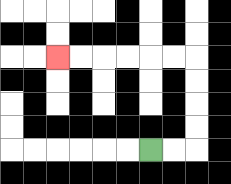{'start': '[6, 6]', 'end': '[2, 2]', 'path_directions': 'R,R,U,U,U,U,L,L,L,L,L,L', 'path_coordinates': '[[6, 6], [7, 6], [8, 6], [8, 5], [8, 4], [8, 3], [8, 2], [7, 2], [6, 2], [5, 2], [4, 2], [3, 2], [2, 2]]'}